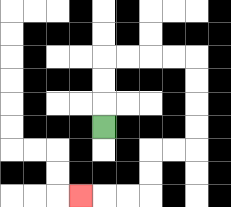{'start': '[4, 5]', 'end': '[3, 8]', 'path_directions': 'U,U,U,R,R,R,R,D,D,D,D,L,L,D,D,L,L,L', 'path_coordinates': '[[4, 5], [4, 4], [4, 3], [4, 2], [5, 2], [6, 2], [7, 2], [8, 2], [8, 3], [8, 4], [8, 5], [8, 6], [7, 6], [6, 6], [6, 7], [6, 8], [5, 8], [4, 8], [3, 8]]'}